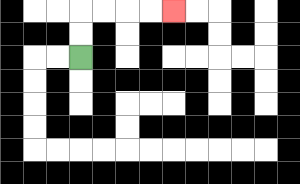{'start': '[3, 2]', 'end': '[7, 0]', 'path_directions': 'U,U,R,R,R,R', 'path_coordinates': '[[3, 2], [3, 1], [3, 0], [4, 0], [5, 0], [6, 0], [7, 0]]'}